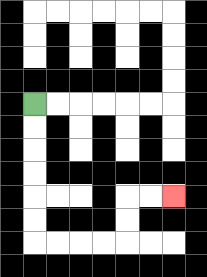{'start': '[1, 4]', 'end': '[7, 8]', 'path_directions': 'D,D,D,D,D,D,R,R,R,R,U,U,R,R', 'path_coordinates': '[[1, 4], [1, 5], [1, 6], [1, 7], [1, 8], [1, 9], [1, 10], [2, 10], [3, 10], [4, 10], [5, 10], [5, 9], [5, 8], [6, 8], [7, 8]]'}